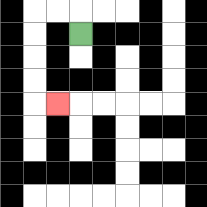{'start': '[3, 1]', 'end': '[2, 4]', 'path_directions': 'U,L,L,D,D,D,D,R', 'path_coordinates': '[[3, 1], [3, 0], [2, 0], [1, 0], [1, 1], [1, 2], [1, 3], [1, 4], [2, 4]]'}